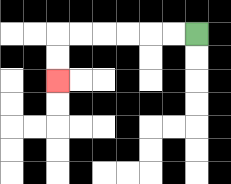{'start': '[8, 1]', 'end': '[2, 3]', 'path_directions': 'L,L,L,L,L,L,D,D', 'path_coordinates': '[[8, 1], [7, 1], [6, 1], [5, 1], [4, 1], [3, 1], [2, 1], [2, 2], [2, 3]]'}